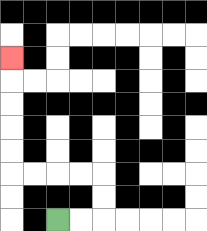{'start': '[2, 9]', 'end': '[0, 2]', 'path_directions': 'R,R,U,U,L,L,L,L,U,U,U,U,U', 'path_coordinates': '[[2, 9], [3, 9], [4, 9], [4, 8], [4, 7], [3, 7], [2, 7], [1, 7], [0, 7], [0, 6], [0, 5], [0, 4], [0, 3], [0, 2]]'}